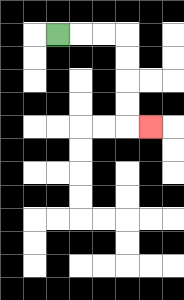{'start': '[2, 1]', 'end': '[6, 5]', 'path_directions': 'R,R,R,D,D,D,D,R', 'path_coordinates': '[[2, 1], [3, 1], [4, 1], [5, 1], [5, 2], [5, 3], [5, 4], [5, 5], [6, 5]]'}